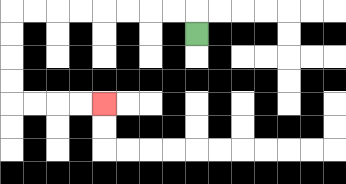{'start': '[8, 1]', 'end': '[4, 4]', 'path_directions': 'U,L,L,L,L,L,L,L,L,D,D,D,D,R,R,R,R', 'path_coordinates': '[[8, 1], [8, 0], [7, 0], [6, 0], [5, 0], [4, 0], [3, 0], [2, 0], [1, 0], [0, 0], [0, 1], [0, 2], [0, 3], [0, 4], [1, 4], [2, 4], [3, 4], [4, 4]]'}